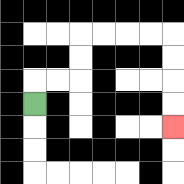{'start': '[1, 4]', 'end': '[7, 5]', 'path_directions': 'U,R,R,U,U,R,R,R,R,D,D,D,D', 'path_coordinates': '[[1, 4], [1, 3], [2, 3], [3, 3], [3, 2], [3, 1], [4, 1], [5, 1], [6, 1], [7, 1], [7, 2], [7, 3], [7, 4], [7, 5]]'}